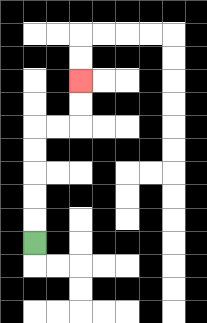{'start': '[1, 10]', 'end': '[3, 3]', 'path_directions': 'U,U,U,U,U,R,R,U,U', 'path_coordinates': '[[1, 10], [1, 9], [1, 8], [1, 7], [1, 6], [1, 5], [2, 5], [3, 5], [3, 4], [3, 3]]'}